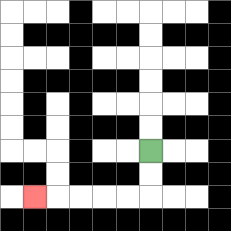{'start': '[6, 6]', 'end': '[1, 8]', 'path_directions': 'D,D,L,L,L,L,L', 'path_coordinates': '[[6, 6], [6, 7], [6, 8], [5, 8], [4, 8], [3, 8], [2, 8], [1, 8]]'}